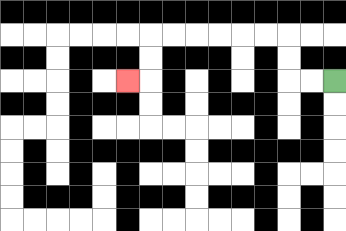{'start': '[14, 3]', 'end': '[5, 3]', 'path_directions': 'L,L,U,U,L,L,L,L,L,L,D,D,L', 'path_coordinates': '[[14, 3], [13, 3], [12, 3], [12, 2], [12, 1], [11, 1], [10, 1], [9, 1], [8, 1], [7, 1], [6, 1], [6, 2], [6, 3], [5, 3]]'}